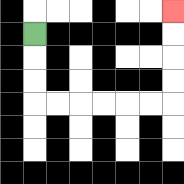{'start': '[1, 1]', 'end': '[7, 0]', 'path_directions': 'D,D,D,R,R,R,R,R,R,U,U,U,U', 'path_coordinates': '[[1, 1], [1, 2], [1, 3], [1, 4], [2, 4], [3, 4], [4, 4], [5, 4], [6, 4], [7, 4], [7, 3], [7, 2], [7, 1], [7, 0]]'}